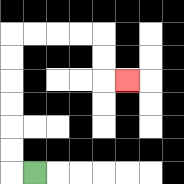{'start': '[1, 7]', 'end': '[5, 3]', 'path_directions': 'L,U,U,U,U,U,U,R,R,R,R,D,D,R', 'path_coordinates': '[[1, 7], [0, 7], [0, 6], [0, 5], [0, 4], [0, 3], [0, 2], [0, 1], [1, 1], [2, 1], [3, 1], [4, 1], [4, 2], [4, 3], [5, 3]]'}